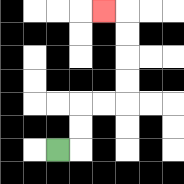{'start': '[2, 6]', 'end': '[4, 0]', 'path_directions': 'R,U,U,R,R,U,U,U,U,L', 'path_coordinates': '[[2, 6], [3, 6], [3, 5], [3, 4], [4, 4], [5, 4], [5, 3], [5, 2], [5, 1], [5, 0], [4, 0]]'}